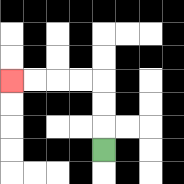{'start': '[4, 6]', 'end': '[0, 3]', 'path_directions': 'U,U,U,L,L,L,L', 'path_coordinates': '[[4, 6], [4, 5], [4, 4], [4, 3], [3, 3], [2, 3], [1, 3], [0, 3]]'}